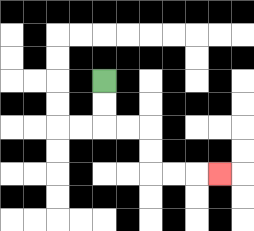{'start': '[4, 3]', 'end': '[9, 7]', 'path_directions': 'D,D,R,R,D,D,R,R,R', 'path_coordinates': '[[4, 3], [4, 4], [4, 5], [5, 5], [6, 5], [6, 6], [6, 7], [7, 7], [8, 7], [9, 7]]'}